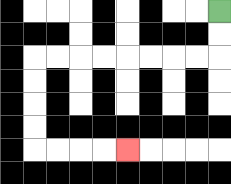{'start': '[9, 0]', 'end': '[5, 6]', 'path_directions': 'D,D,L,L,L,L,L,L,L,L,D,D,D,D,R,R,R,R', 'path_coordinates': '[[9, 0], [9, 1], [9, 2], [8, 2], [7, 2], [6, 2], [5, 2], [4, 2], [3, 2], [2, 2], [1, 2], [1, 3], [1, 4], [1, 5], [1, 6], [2, 6], [3, 6], [4, 6], [5, 6]]'}